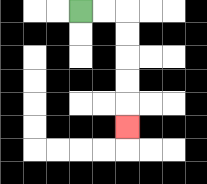{'start': '[3, 0]', 'end': '[5, 5]', 'path_directions': 'R,R,D,D,D,D,D', 'path_coordinates': '[[3, 0], [4, 0], [5, 0], [5, 1], [5, 2], [5, 3], [5, 4], [5, 5]]'}